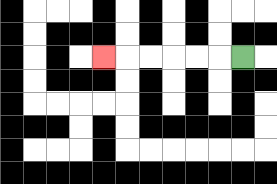{'start': '[10, 2]', 'end': '[4, 2]', 'path_directions': 'L,L,L,L,L,L', 'path_coordinates': '[[10, 2], [9, 2], [8, 2], [7, 2], [6, 2], [5, 2], [4, 2]]'}